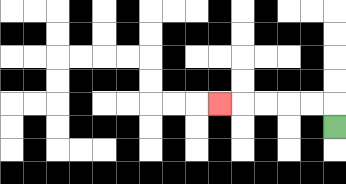{'start': '[14, 5]', 'end': '[9, 4]', 'path_directions': 'U,L,L,L,L,L', 'path_coordinates': '[[14, 5], [14, 4], [13, 4], [12, 4], [11, 4], [10, 4], [9, 4]]'}